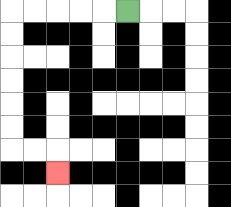{'start': '[5, 0]', 'end': '[2, 7]', 'path_directions': 'L,L,L,L,L,D,D,D,D,D,D,R,R,D', 'path_coordinates': '[[5, 0], [4, 0], [3, 0], [2, 0], [1, 0], [0, 0], [0, 1], [0, 2], [0, 3], [0, 4], [0, 5], [0, 6], [1, 6], [2, 6], [2, 7]]'}